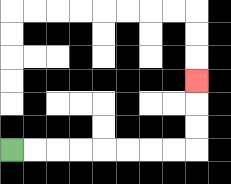{'start': '[0, 6]', 'end': '[8, 3]', 'path_directions': 'R,R,R,R,R,R,R,R,U,U,U', 'path_coordinates': '[[0, 6], [1, 6], [2, 6], [3, 6], [4, 6], [5, 6], [6, 6], [7, 6], [8, 6], [8, 5], [8, 4], [8, 3]]'}